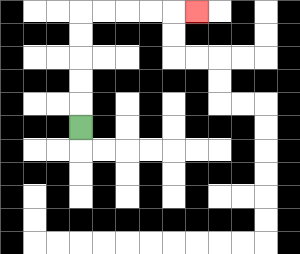{'start': '[3, 5]', 'end': '[8, 0]', 'path_directions': 'U,U,U,U,U,R,R,R,R,R', 'path_coordinates': '[[3, 5], [3, 4], [3, 3], [3, 2], [3, 1], [3, 0], [4, 0], [5, 0], [6, 0], [7, 0], [8, 0]]'}